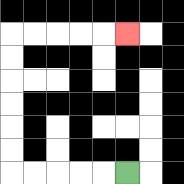{'start': '[5, 7]', 'end': '[5, 1]', 'path_directions': 'L,L,L,L,L,U,U,U,U,U,U,R,R,R,R,R', 'path_coordinates': '[[5, 7], [4, 7], [3, 7], [2, 7], [1, 7], [0, 7], [0, 6], [0, 5], [0, 4], [0, 3], [0, 2], [0, 1], [1, 1], [2, 1], [3, 1], [4, 1], [5, 1]]'}